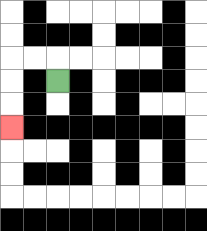{'start': '[2, 3]', 'end': '[0, 5]', 'path_directions': 'U,L,L,D,D,D', 'path_coordinates': '[[2, 3], [2, 2], [1, 2], [0, 2], [0, 3], [0, 4], [0, 5]]'}